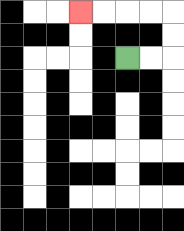{'start': '[5, 2]', 'end': '[3, 0]', 'path_directions': 'R,R,U,U,L,L,L,L', 'path_coordinates': '[[5, 2], [6, 2], [7, 2], [7, 1], [7, 0], [6, 0], [5, 0], [4, 0], [3, 0]]'}